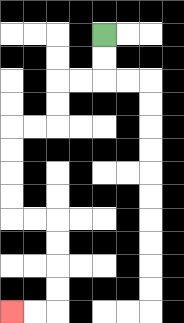{'start': '[4, 1]', 'end': '[0, 13]', 'path_directions': 'D,D,L,L,D,D,L,L,D,D,D,D,R,R,D,D,D,D,L,L', 'path_coordinates': '[[4, 1], [4, 2], [4, 3], [3, 3], [2, 3], [2, 4], [2, 5], [1, 5], [0, 5], [0, 6], [0, 7], [0, 8], [0, 9], [1, 9], [2, 9], [2, 10], [2, 11], [2, 12], [2, 13], [1, 13], [0, 13]]'}